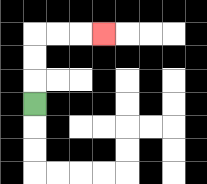{'start': '[1, 4]', 'end': '[4, 1]', 'path_directions': 'U,U,U,R,R,R', 'path_coordinates': '[[1, 4], [1, 3], [1, 2], [1, 1], [2, 1], [3, 1], [4, 1]]'}